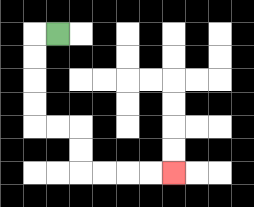{'start': '[2, 1]', 'end': '[7, 7]', 'path_directions': 'L,D,D,D,D,R,R,D,D,R,R,R,R', 'path_coordinates': '[[2, 1], [1, 1], [1, 2], [1, 3], [1, 4], [1, 5], [2, 5], [3, 5], [3, 6], [3, 7], [4, 7], [5, 7], [6, 7], [7, 7]]'}